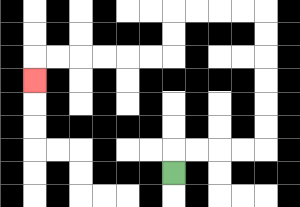{'start': '[7, 7]', 'end': '[1, 3]', 'path_directions': 'U,R,R,R,R,U,U,U,U,U,U,L,L,L,L,D,D,L,L,L,L,L,L,D', 'path_coordinates': '[[7, 7], [7, 6], [8, 6], [9, 6], [10, 6], [11, 6], [11, 5], [11, 4], [11, 3], [11, 2], [11, 1], [11, 0], [10, 0], [9, 0], [8, 0], [7, 0], [7, 1], [7, 2], [6, 2], [5, 2], [4, 2], [3, 2], [2, 2], [1, 2], [1, 3]]'}